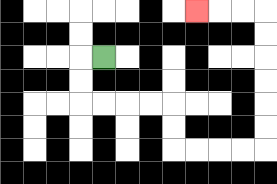{'start': '[4, 2]', 'end': '[8, 0]', 'path_directions': 'L,D,D,R,R,R,R,D,D,R,R,R,R,U,U,U,U,U,U,L,L,L', 'path_coordinates': '[[4, 2], [3, 2], [3, 3], [3, 4], [4, 4], [5, 4], [6, 4], [7, 4], [7, 5], [7, 6], [8, 6], [9, 6], [10, 6], [11, 6], [11, 5], [11, 4], [11, 3], [11, 2], [11, 1], [11, 0], [10, 0], [9, 0], [8, 0]]'}